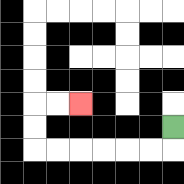{'start': '[7, 5]', 'end': '[3, 4]', 'path_directions': 'D,L,L,L,L,L,L,U,U,R,R', 'path_coordinates': '[[7, 5], [7, 6], [6, 6], [5, 6], [4, 6], [3, 6], [2, 6], [1, 6], [1, 5], [1, 4], [2, 4], [3, 4]]'}